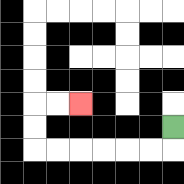{'start': '[7, 5]', 'end': '[3, 4]', 'path_directions': 'D,L,L,L,L,L,L,U,U,R,R', 'path_coordinates': '[[7, 5], [7, 6], [6, 6], [5, 6], [4, 6], [3, 6], [2, 6], [1, 6], [1, 5], [1, 4], [2, 4], [3, 4]]'}